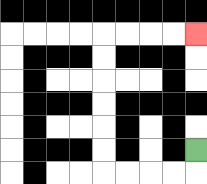{'start': '[8, 6]', 'end': '[8, 1]', 'path_directions': 'D,L,L,L,L,U,U,U,U,U,U,R,R,R,R', 'path_coordinates': '[[8, 6], [8, 7], [7, 7], [6, 7], [5, 7], [4, 7], [4, 6], [4, 5], [4, 4], [4, 3], [4, 2], [4, 1], [5, 1], [6, 1], [7, 1], [8, 1]]'}